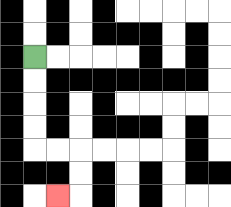{'start': '[1, 2]', 'end': '[2, 8]', 'path_directions': 'D,D,D,D,R,R,D,D,L', 'path_coordinates': '[[1, 2], [1, 3], [1, 4], [1, 5], [1, 6], [2, 6], [3, 6], [3, 7], [3, 8], [2, 8]]'}